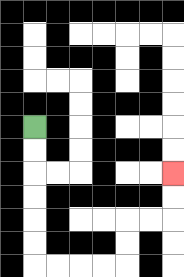{'start': '[1, 5]', 'end': '[7, 7]', 'path_directions': 'D,D,D,D,D,D,R,R,R,R,U,U,R,R,U,U', 'path_coordinates': '[[1, 5], [1, 6], [1, 7], [1, 8], [1, 9], [1, 10], [1, 11], [2, 11], [3, 11], [4, 11], [5, 11], [5, 10], [5, 9], [6, 9], [7, 9], [7, 8], [7, 7]]'}